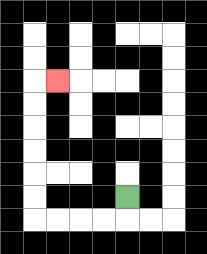{'start': '[5, 8]', 'end': '[2, 3]', 'path_directions': 'D,L,L,L,L,U,U,U,U,U,U,R', 'path_coordinates': '[[5, 8], [5, 9], [4, 9], [3, 9], [2, 9], [1, 9], [1, 8], [1, 7], [1, 6], [1, 5], [1, 4], [1, 3], [2, 3]]'}